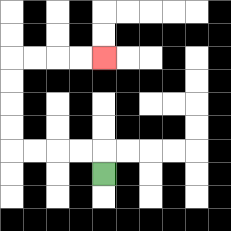{'start': '[4, 7]', 'end': '[4, 2]', 'path_directions': 'U,L,L,L,L,U,U,U,U,R,R,R,R', 'path_coordinates': '[[4, 7], [4, 6], [3, 6], [2, 6], [1, 6], [0, 6], [0, 5], [0, 4], [0, 3], [0, 2], [1, 2], [2, 2], [3, 2], [4, 2]]'}